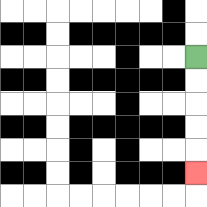{'start': '[8, 2]', 'end': '[8, 7]', 'path_directions': 'D,D,D,D,D', 'path_coordinates': '[[8, 2], [8, 3], [8, 4], [8, 5], [8, 6], [8, 7]]'}